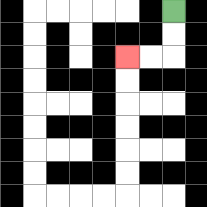{'start': '[7, 0]', 'end': '[5, 2]', 'path_directions': 'D,D,L,L', 'path_coordinates': '[[7, 0], [7, 1], [7, 2], [6, 2], [5, 2]]'}